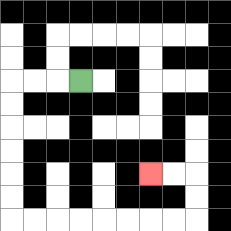{'start': '[3, 3]', 'end': '[6, 7]', 'path_directions': 'L,L,L,D,D,D,D,D,D,R,R,R,R,R,R,R,R,U,U,L,L', 'path_coordinates': '[[3, 3], [2, 3], [1, 3], [0, 3], [0, 4], [0, 5], [0, 6], [0, 7], [0, 8], [0, 9], [1, 9], [2, 9], [3, 9], [4, 9], [5, 9], [6, 9], [7, 9], [8, 9], [8, 8], [8, 7], [7, 7], [6, 7]]'}